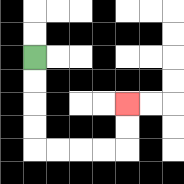{'start': '[1, 2]', 'end': '[5, 4]', 'path_directions': 'D,D,D,D,R,R,R,R,U,U', 'path_coordinates': '[[1, 2], [1, 3], [1, 4], [1, 5], [1, 6], [2, 6], [3, 6], [4, 6], [5, 6], [5, 5], [5, 4]]'}